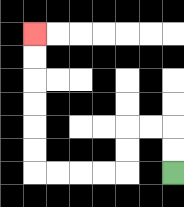{'start': '[7, 7]', 'end': '[1, 1]', 'path_directions': 'U,U,L,L,D,D,L,L,L,L,U,U,U,U,U,U', 'path_coordinates': '[[7, 7], [7, 6], [7, 5], [6, 5], [5, 5], [5, 6], [5, 7], [4, 7], [3, 7], [2, 7], [1, 7], [1, 6], [1, 5], [1, 4], [1, 3], [1, 2], [1, 1]]'}